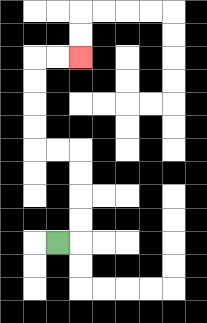{'start': '[2, 10]', 'end': '[3, 2]', 'path_directions': 'R,U,U,U,U,L,L,U,U,U,U,R,R', 'path_coordinates': '[[2, 10], [3, 10], [3, 9], [3, 8], [3, 7], [3, 6], [2, 6], [1, 6], [1, 5], [1, 4], [1, 3], [1, 2], [2, 2], [3, 2]]'}